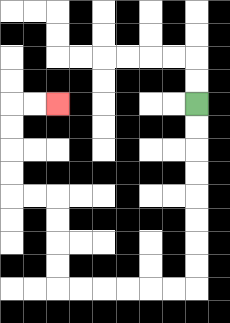{'start': '[8, 4]', 'end': '[2, 4]', 'path_directions': 'D,D,D,D,D,D,D,D,L,L,L,L,L,L,U,U,U,U,L,L,U,U,U,U,R,R', 'path_coordinates': '[[8, 4], [8, 5], [8, 6], [8, 7], [8, 8], [8, 9], [8, 10], [8, 11], [8, 12], [7, 12], [6, 12], [5, 12], [4, 12], [3, 12], [2, 12], [2, 11], [2, 10], [2, 9], [2, 8], [1, 8], [0, 8], [0, 7], [0, 6], [0, 5], [0, 4], [1, 4], [2, 4]]'}